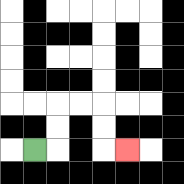{'start': '[1, 6]', 'end': '[5, 6]', 'path_directions': 'R,U,U,R,R,D,D,R', 'path_coordinates': '[[1, 6], [2, 6], [2, 5], [2, 4], [3, 4], [4, 4], [4, 5], [4, 6], [5, 6]]'}